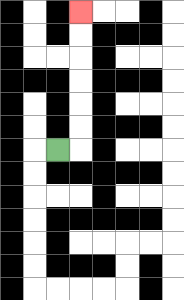{'start': '[2, 6]', 'end': '[3, 0]', 'path_directions': 'R,U,U,U,U,U,U', 'path_coordinates': '[[2, 6], [3, 6], [3, 5], [3, 4], [3, 3], [3, 2], [3, 1], [3, 0]]'}